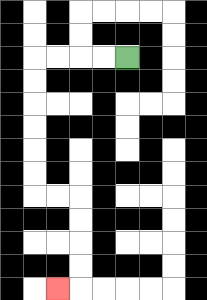{'start': '[5, 2]', 'end': '[2, 12]', 'path_directions': 'L,L,L,L,D,D,D,D,D,D,R,R,D,D,D,D,L', 'path_coordinates': '[[5, 2], [4, 2], [3, 2], [2, 2], [1, 2], [1, 3], [1, 4], [1, 5], [1, 6], [1, 7], [1, 8], [2, 8], [3, 8], [3, 9], [3, 10], [3, 11], [3, 12], [2, 12]]'}